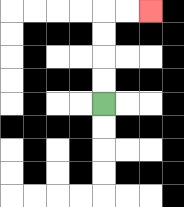{'start': '[4, 4]', 'end': '[6, 0]', 'path_directions': 'U,U,U,U,R,R', 'path_coordinates': '[[4, 4], [4, 3], [4, 2], [4, 1], [4, 0], [5, 0], [6, 0]]'}